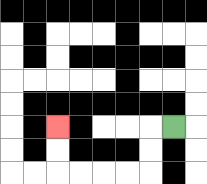{'start': '[7, 5]', 'end': '[2, 5]', 'path_directions': 'L,D,D,L,L,L,L,U,U', 'path_coordinates': '[[7, 5], [6, 5], [6, 6], [6, 7], [5, 7], [4, 7], [3, 7], [2, 7], [2, 6], [2, 5]]'}